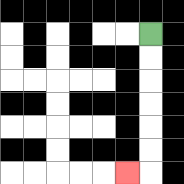{'start': '[6, 1]', 'end': '[5, 7]', 'path_directions': 'D,D,D,D,D,D,L', 'path_coordinates': '[[6, 1], [6, 2], [6, 3], [6, 4], [6, 5], [6, 6], [6, 7], [5, 7]]'}